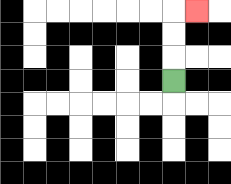{'start': '[7, 3]', 'end': '[8, 0]', 'path_directions': 'U,U,U,R', 'path_coordinates': '[[7, 3], [7, 2], [7, 1], [7, 0], [8, 0]]'}